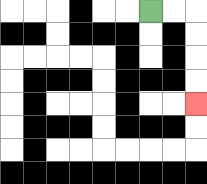{'start': '[6, 0]', 'end': '[8, 4]', 'path_directions': 'R,R,D,D,D,D', 'path_coordinates': '[[6, 0], [7, 0], [8, 0], [8, 1], [8, 2], [8, 3], [8, 4]]'}